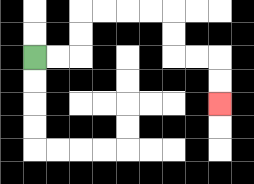{'start': '[1, 2]', 'end': '[9, 4]', 'path_directions': 'R,R,U,U,R,R,R,R,D,D,R,R,D,D', 'path_coordinates': '[[1, 2], [2, 2], [3, 2], [3, 1], [3, 0], [4, 0], [5, 0], [6, 0], [7, 0], [7, 1], [7, 2], [8, 2], [9, 2], [9, 3], [9, 4]]'}